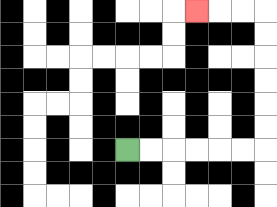{'start': '[5, 6]', 'end': '[8, 0]', 'path_directions': 'R,R,R,R,R,R,U,U,U,U,U,U,L,L,L', 'path_coordinates': '[[5, 6], [6, 6], [7, 6], [8, 6], [9, 6], [10, 6], [11, 6], [11, 5], [11, 4], [11, 3], [11, 2], [11, 1], [11, 0], [10, 0], [9, 0], [8, 0]]'}